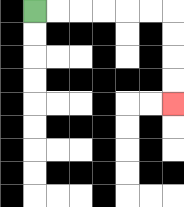{'start': '[1, 0]', 'end': '[7, 4]', 'path_directions': 'R,R,R,R,R,R,D,D,D,D', 'path_coordinates': '[[1, 0], [2, 0], [3, 0], [4, 0], [5, 0], [6, 0], [7, 0], [7, 1], [7, 2], [7, 3], [7, 4]]'}